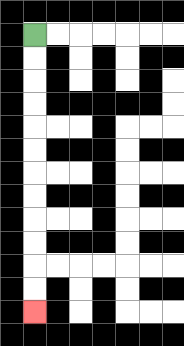{'start': '[1, 1]', 'end': '[1, 13]', 'path_directions': 'D,D,D,D,D,D,D,D,D,D,D,D', 'path_coordinates': '[[1, 1], [1, 2], [1, 3], [1, 4], [1, 5], [1, 6], [1, 7], [1, 8], [1, 9], [1, 10], [1, 11], [1, 12], [1, 13]]'}